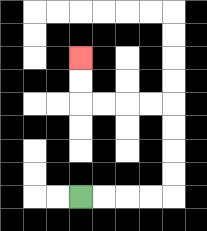{'start': '[3, 8]', 'end': '[3, 2]', 'path_directions': 'R,R,R,R,U,U,U,U,L,L,L,L,U,U', 'path_coordinates': '[[3, 8], [4, 8], [5, 8], [6, 8], [7, 8], [7, 7], [7, 6], [7, 5], [7, 4], [6, 4], [5, 4], [4, 4], [3, 4], [3, 3], [3, 2]]'}